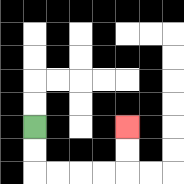{'start': '[1, 5]', 'end': '[5, 5]', 'path_directions': 'D,D,R,R,R,R,U,U', 'path_coordinates': '[[1, 5], [1, 6], [1, 7], [2, 7], [3, 7], [4, 7], [5, 7], [5, 6], [5, 5]]'}